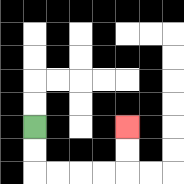{'start': '[1, 5]', 'end': '[5, 5]', 'path_directions': 'D,D,R,R,R,R,U,U', 'path_coordinates': '[[1, 5], [1, 6], [1, 7], [2, 7], [3, 7], [4, 7], [5, 7], [5, 6], [5, 5]]'}